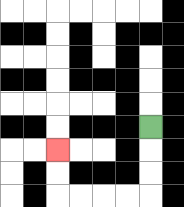{'start': '[6, 5]', 'end': '[2, 6]', 'path_directions': 'D,D,D,L,L,L,L,U,U', 'path_coordinates': '[[6, 5], [6, 6], [6, 7], [6, 8], [5, 8], [4, 8], [3, 8], [2, 8], [2, 7], [2, 6]]'}